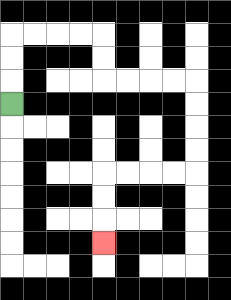{'start': '[0, 4]', 'end': '[4, 10]', 'path_directions': 'U,U,U,R,R,R,R,D,D,R,R,R,R,D,D,D,D,L,L,L,L,D,D,D', 'path_coordinates': '[[0, 4], [0, 3], [0, 2], [0, 1], [1, 1], [2, 1], [3, 1], [4, 1], [4, 2], [4, 3], [5, 3], [6, 3], [7, 3], [8, 3], [8, 4], [8, 5], [8, 6], [8, 7], [7, 7], [6, 7], [5, 7], [4, 7], [4, 8], [4, 9], [4, 10]]'}